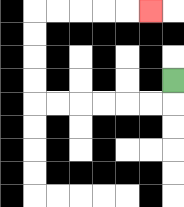{'start': '[7, 3]', 'end': '[6, 0]', 'path_directions': 'D,L,L,L,L,L,L,U,U,U,U,R,R,R,R,R', 'path_coordinates': '[[7, 3], [7, 4], [6, 4], [5, 4], [4, 4], [3, 4], [2, 4], [1, 4], [1, 3], [1, 2], [1, 1], [1, 0], [2, 0], [3, 0], [4, 0], [5, 0], [6, 0]]'}